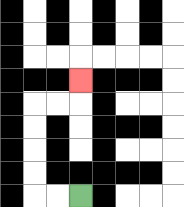{'start': '[3, 8]', 'end': '[3, 3]', 'path_directions': 'L,L,U,U,U,U,R,R,U', 'path_coordinates': '[[3, 8], [2, 8], [1, 8], [1, 7], [1, 6], [1, 5], [1, 4], [2, 4], [3, 4], [3, 3]]'}